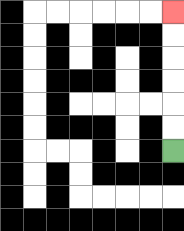{'start': '[7, 6]', 'end': '[7, 0]', 'path_directions': 'U,U,U,U,U,U', 'path_coordinates': '[[7, 6], [7, 5], [7, 4], [7, 3], [7, 2], [7, 1], [7, 0]]'}